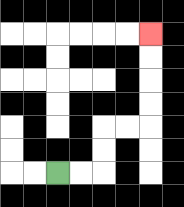{'start': '[2, 7]', 'end': '[6, 1]', 'path_directions': 'R,R,U,U,R,R,U,U,U,U', 'path_coordinates': '[[2, 7], [3, 7], [4, 7], [4, 6], [4, 5], [5, 5], [6, 5], [6, 4], [6, 3], [6, 2], [6, 1]]'}